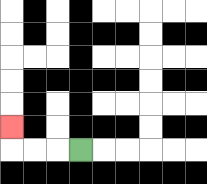{'start': '[3, 6]', 'end': '[0, 5]', 'path_directions': 'L,L,L,U', 'path_coordinates': '[[3, 6], [2, 6], [1, 6], [0, 6], [0, 5]]'}